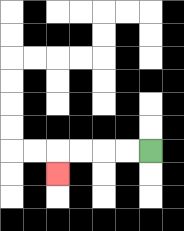{'start': '[6, 6]', 'end': '[2, 7]', 'path_directions': 'L,L,L,L,D', 'path_coordinates': '[[6, 6], [5, 6], [4, 6], [3, 6], [2, 6], [2, 7]]'}